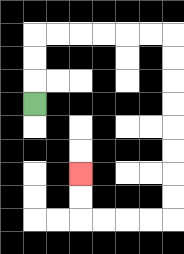{'start': '[1, 4]', 'end': '[3, 7]', 'path_directions': 'U,U,U,R,R,R,R,R,R,D,D,D,D,D,D,D,D,L,L,L,L,U,U', 'path_coordinates': '[[1, 4], [1, 3], [1, 2], [1, 1], [2, 1], [3, 1], [4, 1], [5, 1], [6, 1], [7, 1], [7, 2], [7, 3], [7, 4], [7, 5], [7, 6], [7, 7], [7, 8], [7, 9], [6, 9], [5, 9], [4, 9], [3, 9], [3, 8], [3, 7]]'}